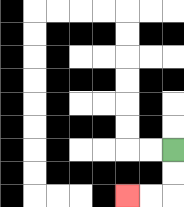{'start': '[7, 6]', 'end': '[5, 8]', 'path_directions': 'D,D,L,L', 'path_coordinates': '[[7, 6], [7, 7], [7, 8], [6, 8], [5, 8]]'}